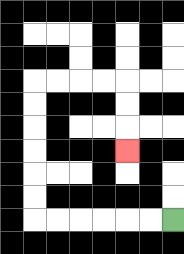{'start': '[7, 9]', 'end': '[5, 6]', 'path_directions': 'L,L,L,L,L,L,U,U,U,U,U,U,R,R,R,R,D,D,D', 'path_coordinates': '[[7, 9], [6, 9], [5, 9], [4, 9], [3, 9], [2, 9], [1, 9], [1, 8], [1, 7], [1, 6], [1, 5], [1, 4], [1, 3], [2, 3], [3, 3], [4, 3], [5, 3], [5, 4], [5, 5], [5, 6]]'}